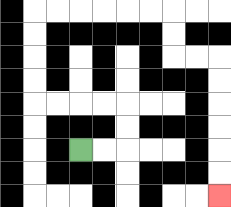{'start': '[3, 6]', 'end': '[9, 8]', 'path_directions': 'R,R,U,U,L,L,L,L,U,U,U,U,R,R,R,R,R,R,D,D,R,R,D,D,D,D,D,D', 'path_coordinates': '[[3, 6], [4, 6], [5, 6], [5, 5], [5, 4], [4, 4], [3, 4], [2, 4], [1, 4], [1, 3], [1, 2], [1, 1], [1, 0], [2, 0], [3, 0], [4, 0], [5, 0], [6, 0], [7, 0], [7, 1], [7, 2], [8, 2], [9, 2], [9, 3], [9, 4], [9, 5], [9, 6], [9, 7], [9, 8]]'}